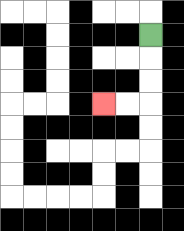{'start': '[6, 1]', 'end': '[4, 4]', 'path_directions': 'D,D,D,L,L', 'path_coordinates': '[[6, 1], [6, 2], [6, 3], [6, 4], [5, 4], [4, 4]]'}